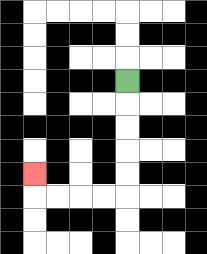{'start': '[5, 3]', 'end': '[1, 7]', 'path_directions': 'D,D,D,D,D,L,L,L,L,U', 'path_coordinates': '[[5, 3], [5, 4], [5, 5], [5, 6], [5, 7], [5, 8], [4, 8], [3, 8], [2, 8], [1, 8], [1, 7]]'}